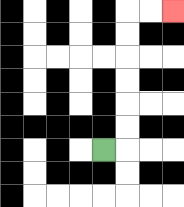{'start': '[4, 6]', 'end': '[7, 0]', 'path_directions': 'R,U,U,U,U,U,U,R,R', 'path_coordinates': '[[4, 6], [5, 6], [5, 5], [5, 4], [5, 3], [5, 2], [5, 1], [5, 0], [6, 0], [7, 0]]'}